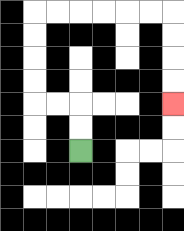{'start': '[3, 6]', 'end': '[7, 4]', 'path_directions': 'U,U,L,L,U,U,U,U,R,R,R,R,R,R,D,D,D,D', 'path_coordinates': '[[3, 6], [3, 5], [3, 4], [2, 4], [1, 4], [1, 3], [1, 2], [1, 1], [1, 0], [2, 0], [3, 0], [4, 0], [5, 0], [6, 0], [7, 0], [7, 1], [7, 2], [7, 3], [7, 4]]'}